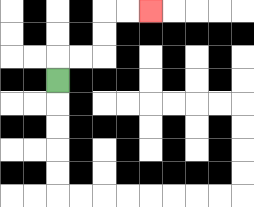{'start': '[2, 3]', 'end': '[6, 0]', 'path_directions': 'U,R,R,U,U,R,R', 'path_coordinates': '[[2, 3], [2, 2], [3, 2], [4, 2], [4, 1], [4, 0], [5, 0], [6, 0]]'}